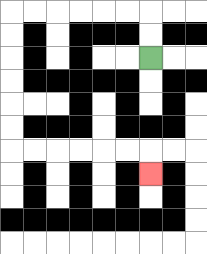{'start': '[6, 2]', 'end': '[6, 7]', 'path_directions': 'U,U,L,L,L,L,L,L,D,D,D,D,D,D,R,R,R,R,R,R,D', 'path_coordinates': '[[6, 2], [6, 1], [6, 0], [5, 0], [4, 0], [3, 0], [2, 0], [1, 0], [0, 0], [0, 1], [0, 2], [0, 3], [0, 4], [0, 5], [0, 6], [1, 6], [2, 6], [3, 6], [4, 6], [5, 6], [6, 6], [6, 7]]'}